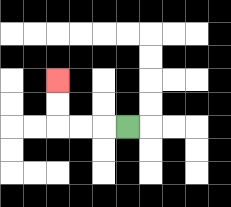{'start': '[5, 5]', 'end': '[2, 3]', 'path_directions': 'L,L,L,U,U', 'path_coordinates': '[[5, 5], [4, 5], [3, 5], [2, 5], [2, 4], [2, 3]]'}